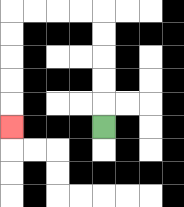{'start': '[4, 5]', 'end': '[0, 5]', 'path_directions': 'U,U,U,U,U,L,L,L,L,D,D,D,D,D', 'path_coordinates': '[[4, 5], [4, 4], [4, 3], [4, 2], [4, 1], [4, 0], [3, 0], [2, 0], [1, 0], [0, 0], [0, 1], [0, 2], [0, 3], [0, 4], [0, 5]]'}